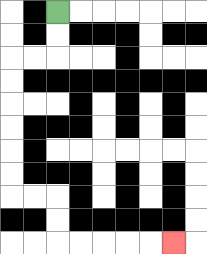{'start': '[2, 0]', 'end': '[7, 10]', 'path_directions': 'D,D,L,L,D,D,D,D,D,D,R,R,D,D,R,R,R,R,R', 'path_coordinates': '[[2, 0], [2, 1], [2, 2], [1, 2], [0, 2], [0, 3], [0, 4], [0, 5], [0, 6], [0, 7], [0, 8], [1, 8], [2, 8], [2, 9], [2, 10], [3, 10], [4, 10], [5, 10], [6, 10], [7, 10]]'}